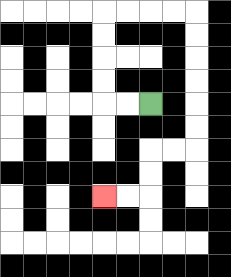{'start': '[6, 4]', 'end': '[4, 8]', 'path_directions': 'L,L,U,U,U,U,R,R,R,R,D,D,D,D,D,D,L,L,D,D,L,L', 'path_coordinates': '[[6, 4], [5, 4], [4, 4], [4, 3], [4, 2], [4, 1], [4, 0], [5, 0], [6, 0], [7, 0], [8, 0], [8, 1], [8, 2], [8, 3], [8, 4], [8, 5], [8, 6], [7, 6], [6, 6], [6, 7], [6, 8], [5, 8], [4, 8]]'}